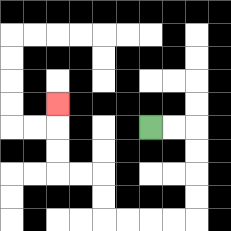{'start': '[6, 5]', 'end': '[2, 4]', 'path_directions': 'R,R,D,D,D,D,L,L,L,L,U,U,L,L,U,U,U', 'path_coordinates': '[[6, 5], [7, 5], [8, 5], [8, 6], [8, 7], [8, 8], [8, 9], [7, 9], [6, 9], [5, 9], [4, 9], [4, 8], [4, 7], [3, 7], [2, 7], [2, 6], [2, 5], [2, 4]]'}